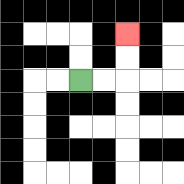{'start': '[3, 3]', 'end': '[5, 1]', 'path_directions': 'R,R,U,U', 'path_coordinates': '[[3, 3], [4, 3], [5, 3], [5, 2], [5, 1]]'}